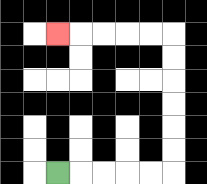{'start': '[2, 7]', 'end': '[2, 1]', 'path_directions': 'R,R,R,R,R,U,U,U,U,U,U,L,L,L,L,L', 'path_coordinates': '[[2, 7], [3, 7], [4, 7], [5, 7], [6, 7], [7, 7], [7, 6], [7, 5], [7, 4], [7, 3], [7, 2], [7, 1], [6, 1], [5, 1], [4, 1], [3, 1], [2, 1]]'}